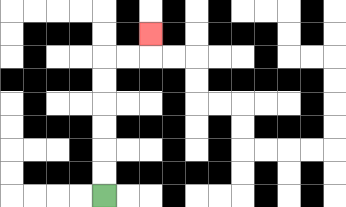{'start': '[4, 8]', 'end': '[6, 1]', 'path_directions': 'U,U,U,U,U,U,R,R,U', 'path_coordinates': '[[4, 8], [4, 7], [4, 6], [4, 5], [4, 4], [4, 3], [4, 2], [5, 2], [6, 2], [6, 1]]'}